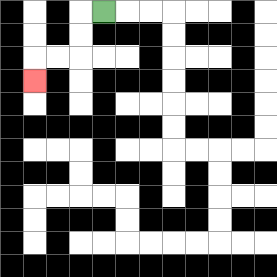{'start': '[4, 0]', 'end': '[1, 3]', 'path_directions': 'L,D,D,L,L,D', 'path_coordinates': '[[4, 0], [3, 0], [3, 1], [3, 2], [2, 2], [1, 2], [1, 3]]'}